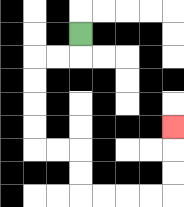{'start': '[3, 1]', 'end': '[7, 5]', 'path_directions': 'D,L,L,D,D,D,D,R,R,D,D,R,R,R,R,U,U,U', 'path_coordinates': '[[3, 1], [3, 2], [2, 2], [1, 2], [1, 3], [1, 4], [1, 5], [1, 6], [2, 6], [3, 6], [3, 7], [3, 8], [4, 8], [5, 8], [6, 8], [7, 8], [7, 7], [7, 6], [7, 5]]'}